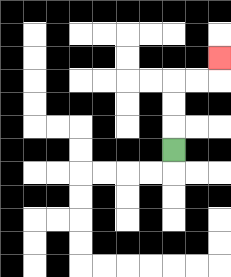{'start': '[7, 6]', 'end': '[9, 2]', 'path_directions': 'U,U,U,R,R,U', 'path_coordinates': '[[7, 6], [7, 5], [7, 4], [7, 3], [8, 3], [9, 3], [9, 2]]'}